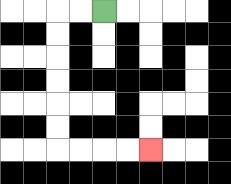{'start': '[4, 0]', 'end': '[6, 6]', 'path_directions': 'L,L,D,D,D,D,D,D,R,R,R,R', 'path_coordinates': '[[4, 0], [3, 0], [2, 0], [2, 1], [2, 2], [2, 3], [2, 4], [2, 5], [2, 6], [3, 6], [4, 6], [5, 6], [6, 6]]'}